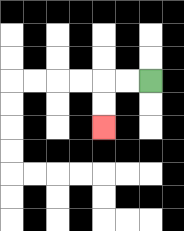{'start': '[6, 3]', 'end': '[4, 5]', 'path_directions': 'L,L,D,D', 'path_coordinates': '[[6, 3], [5, 3], [4, 3], [4, 4], [4, 5]]'}